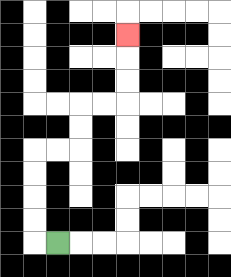{'start': '[2, 10]', 'end': '[5, 1]', 'path_directions': 'L,U,U,U,U,R,R,U,U,R,R,U,U,U', 'path_coordinates': '[[2, 10], [1, 10], [1, 9], [1, 8], [1, 7], [1, 6], [2, 6], [3, 6], [3, 5], [3, 4], [4, 4], [5, 4], [5, 3], [5, 2], [5, 1]]'}